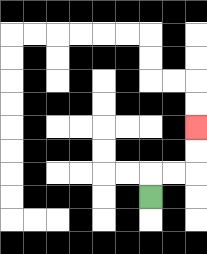{'start': '[6, 8]', 'end': '[8, 5]', 'path_directions': 'U,R,R,U,U', 'path_coordinates': '[[6, 8], [6, 7], [7, 7], [8, 7], [8, 6], [8, 5]]'}